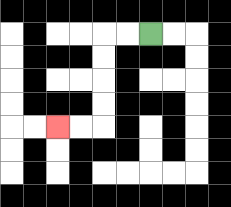{'start': '[6, 1]', 'end': '[2, 5]', 'path_directions': 'L,L,D,D,D,D,L,L', 'path_coordinates': '[[6, 1], [5, 1], [4, 1], [4, 2], [4, 3], [4, 4], [4, 5], [3, 5], [2, 5]]'}